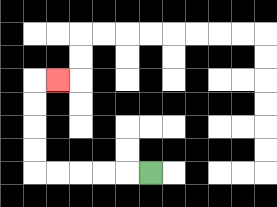{'start': '[6, 7]', 'end': '[2, 3]', 'path_directions': 'L,L,L,L,L,U,U,U,U,R', 'path_coordinates': '[[6, 7], [5, 7], [4, 7], [3, 7], [2, 7], [1, 7], [1, 6], [1, 5], [1, 4], [1, 3], [2, 3]]'}